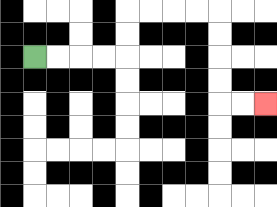{'start': '[1, 2]', 'end': '[11, 4]', 'path_directions': 'R,R,R,R,U,U,R,R,R,R,D,D,D,D,R,R', 'path_coordinates': '[[1, 2], [2, 2], [3, 2], [4, 2], [5, 2], [5, 1], [5, 0], [6, 0], [7, 0], [8, 0], [9, 0], [9, 1], [9, 2], [9, 3], [9, 4], [10, 4], [11, 4]]'}